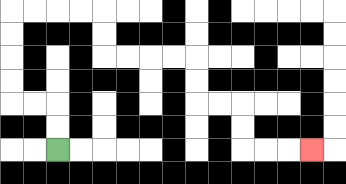{'start': '[2, 6]', 'end': '[13, 6]', 'path_directions': 'U,U,L,L,U,U,U,U,R,R,R,R,D,D,R,R,R,R,D,D,R,R,D,D,R,R,R', 'path_coordinates': '[[2, 6], [2, 5], [2, 4], [1, 4], [0, 4], [0, 3], [0, 2], [0, 1], [0, 0], [1, 0], [2, 0], [3, 0], [4, 0], [4, 1], [4, 2], [5, 2], [6, 2], [7, 2], [8, 2], [8, 3], [8, 4], [9, 4], [10, 4], [10, 5], [10, 6], [11, 6], [12, 6], [13, 6]]'}